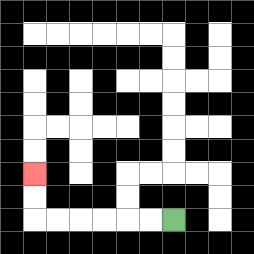{'start': '[7, 9]', 'end': '[1, 7]', 'path_directions': 'L,L,L,L,L,L,U,U', 'path_coordinates': '[[7, 9], [6, 9], [5, 9], [4, 9], [3, 9], [2, 9], [1, 9], [1, 8], [1, 7]]'}